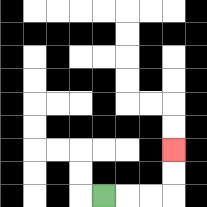{'start': '[4, 8]', 'end': '[7, 6]', 'path_directions': 'R,R,R,U,U', 'path_coordinates': '[[4, 8], [5, 8], [6, 8], [7, 8], [7, 7], [7, 6]]'}